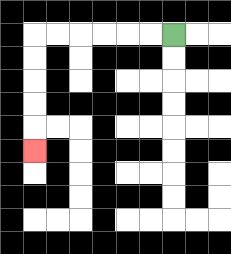{'start': '[7, 1]', 'end': '[1, 6]', 'path_directions': 'L,L,L,L,L,L,D,D,D,D,D', 'path_coordinates': '[[7, 1], [6, 1], [5, 1], [4, 1], [3, 1], [2, 1], [1, 1], [1, 2], [1, 3], [1, 4], [1, 5], [1, 6]]'}